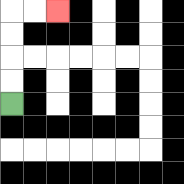{'start': '[0, 4]', 'end': '[2, 0]', 'path_directions': 'U,U,U,U,R,R', 'path_coordinates': '[[0, 4], [0, 3], [0, 2], [0, 1], [0, 0], [1, 0], [2, 0]]'}